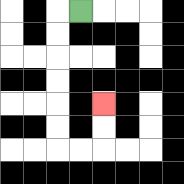{'start': '[3, 0]', 'end': '[4, 4]', 'path_directions': 'L,D,D,D,D,D,D,R,R,U,U', 'path_coordinates': '[[3, 0], [2, 0], [2, 1], [2, 2], [2, 3], [2, 4], [2, 5], [2, 6], [3, 6], [4, 6], [4, 5], [4, 4]]'}